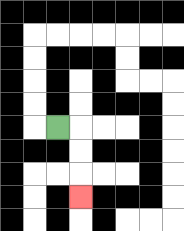{'start': '[2, 5]', 'end': '[3, 8]', 'path_directions': 'R,D,D,D', 'path_coordinates': '[[2, 5], [3, 5], [3, 6], [3, 7], [3, 8]]'}